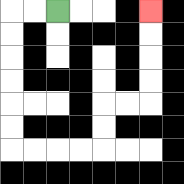{'start': '[2, 0]', 'end': '[6, 0]', 'path_directions': 'L,L,D,D,D,D,D,D,R,R,R,R,U,U,R,R,U,U,U,U', 'path_coordinates': '[[2, 0], [1, 0], [0, 0], [0, 1], [0, 2], [0, 3], [0, 4], [0, 5], [0, 6], [1, 6], [2, 6], [3, 6], [4, 6], [4, 5], [4, 4], [5, 4], [6, 4], [6, 3], [6, 2], [6, 1], [6, 0]]'}